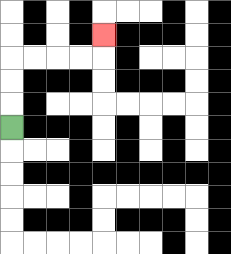{'start': '[0, 5]', 'end': '[4, 1]', 'path_directions': 'U,U,U,R,R,R,R,U', 'path_coordinates': '[[0, 5], [0, 4], [0, 3], [0, 2], [1, 2], [2, 2], [3, 2], [4, 2], [4, 1]]'}